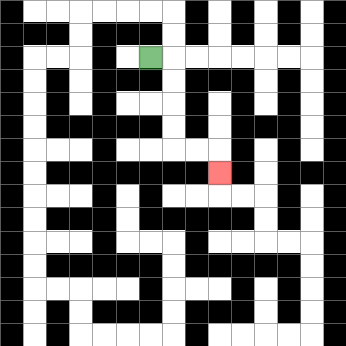{'start': '[6, 2]', 'end': '[9, 7]', 'path_directions': 'R,D,D,D,D,R,R,D', 'path_coordinates': '[[6, 2], [7, 2], [7, 3], [7, 4], [7, 5], [7, 6], [8, 6], [9, 6], [9, 7]]'}